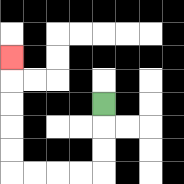{'start': '[4, 4]', 'end': '[0, 2]', 'path_directions': 'D,D,D,L,L,L,L,U,U,U,U,U', 'path_coordinates': '[[4, 4], [4, 5], [4, 6], [4, 7], [3, 7], [2, 7], [1, 7], [0, 7], [0, 6], [0, 5], [0, 4], [0, 3], [0, 2]]'}